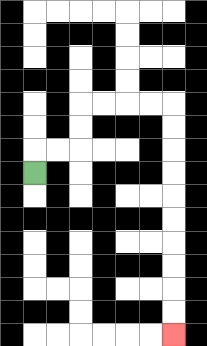{'start': '[1, 7]', 'end': '[7, 14]', 'path_directions': 'U,R,R,U,U,R,R,R,R,D,D,D,D,D,D,D,D,D,D', 'path_coordinates': '[[1, 7], [1, 6], [2, 6], [3, 6], [3, 5], [3, 4], [4, 4], [5, 4], [6, 4], [7, 4], [7, 5], [7, 6], [7, 7], [7, 8], [7, 9], [7, 10], [7, 11], [7, 12], [7, 13], [7, 14]]'}